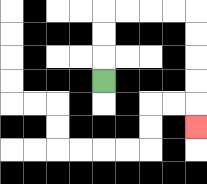{'start': '[4, 3]', 'end': '[8, 5]', 'path_directions': 'U,U,U,R,R,R,R,D,D,D,D,D', 'path_coordinates': '[[4, 3], [4, 2], [4, 1], [4, 0], [5, 0], [6, 0], [7, 0], [8, 0], [8, 1], [8, 2], [8, 3], [8, 4], [8, 5]]'}